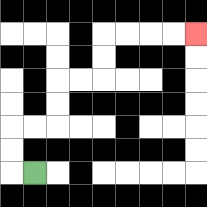{'start': '[1, 7]', 'end': '[8, 1]', 'path_directions': 'L,U,U,R,R,U,U,R,R,U,U,R,R,R,R', 'path_coordinates': '[[1, 7], [0, 7], [0, 6], [0, 5], [1, 5], [2, 5], [2, 4], [2, 3], [3, 3], [4, 3], [4, 2], [4, 1], [5, 1], [6, 1], [7, 1], [8, 1]]'}